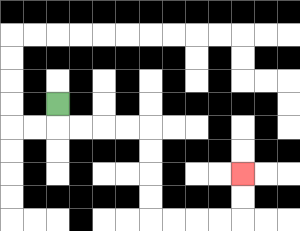{'start': '[2, 4]', 'end': '[10, 7]', 'path_directions': 'D,R,R,R,R,D,D,D,D,R,R,R,R,U,U', 'path_coordinates': '[[2, 4], [2, 5], [3, 5], [4, 5], [5, 5], [6, 5], [6, 6], [6, 7], [6, 8], [6, 9], [7, 9], [8, 9], [9, 9], [10, 9], [10, 8], [10, 7]]'}